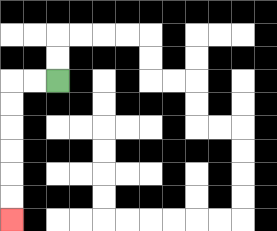{'start': '[2, 3]', 'end': '[0, 9]', 'path_directions': 'L,L,D,D,D,D,D,D', 'path_coordinates': '[[2, 3], [1, 3], [0, 3], [0, 4], [0, 5], [0, 6], [0, 7], [0, 8], [0, 9]]'}